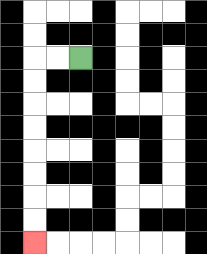{'start': '[3, 2]', 'end': '[1, 10]', 'path_directions': 'L,L,D,D,D,D,D,D,D,D', 'path_coordinates': '[[3, 2], [2, 2], [1, 2], [1, 3], [1, 4], [1, 5], [1, 6], [1, 7], [1, 8], [1, 9], [1, 10]]'}